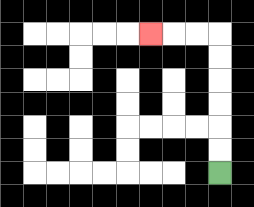{'start': '[9, 7]', 'end': '[6, 1]', 'path_directions': 'U,U,U,U,U,U,L,L,L', 'path_coordinates': '[[9, 7], [9, 6], [9, 5], [9, 4], [9, 3], [9, 2], [9, 1], [8, 1], [7, 1], [6, 1]]'}